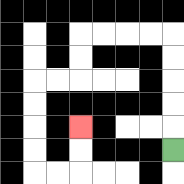{'start': '[7, 6]', 'end': '[3, 5]', 'path_directions': 'U,U,U,U,U,L,L,L,L,D,D,L,L,D,D,D,D,R,R,U,U', 'path_coordinates': '[[7, 6], [7, 5], [7, 4], [7, 3], [7, 2], [7, 1], [6, 1], [5, 1], [4, 1], [3, 1], [3, 2], [3, 3], [2, 3], [1, 3], [1, 4], [1, 5], [1, 6], [1, 7], [2, 7], [3, 7], [3, 6], [3, 5]]'}